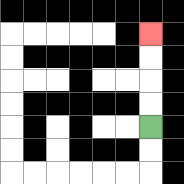{'start': '[6, 5]', 'end': '[6, 1]', 'path_directions': 'U,U,U,U', 'path_coordinates': '[[6, 5], [6, 4], [6, 3], [6, 2], [6, 1]]'}